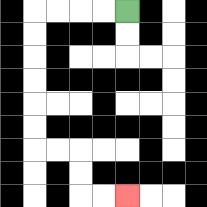{'start': '[5, 0]', 'end': '[5, 8]', 'path_directions': 'L,L,L,L,D,D,D,D,D,D,R,R,D,D,R,R', 'path_coordinates': '[[5, 0], [4, 0], [3, 0], [2, 0], [1, 0], [1, 1], [1, 2], [1, 3], [1, 4], [1, 5], [1, 6], [2, 6], [3, 6], [3, 7], [3, 8], [4, 8], [5, 8]]'}